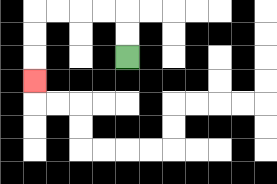{'start': '[5, 2]', 'end': '[1, 3]', 'path_directions': 'U,U,L,L,L,L,D,D,D', 'path_coordinates': '[[5, 2], [5, 1], [5, 0], [4, 0], [3, 0], [2, 0], [1, 0], [1, 1], [1, 2], [1, 3]]'}